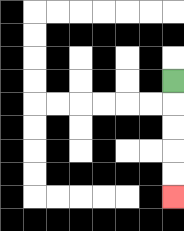{'start': '[7, 3]', 'end': '[7, 8]', 'path_directions': 'D,D,D,D,D', 'path_coordinates': '[[7, 3], [7, 4], [7, 5], [7, 6], [7, 7], [7, 8]]'}